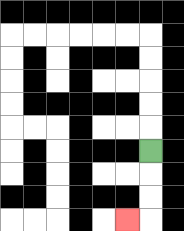{'start': '[6, 6]', 'end': '[5, 9]', 'path_directions': 'D,D,D,L', 'path_coordinates': '[[6, 6], [6, 7], [6, 8], [6, 9], [5, 9]]'}